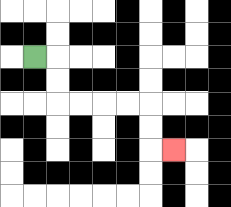{'start': '[1, 2]', 'end': '[7, 6]', 'path_directions': 'R,D,D,R,R,R,R,D,D,R', 'path_coordinates': '[[1, 2], [2, 2], [2, 3], [2, 4], [3, 4], [4, 4], [5, 4], [6, 4], [6, 5], [6, 6], [7, 6]]'}